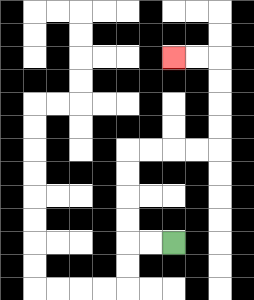{'start': '[7, 10]', 'end': '[7, 2]', 'path_directions': 'L,L,U,U,U,U,R,R,R,R,U,U,U,U,L,L', 'path_coordinates': '[[7, 10], [6, 10], [5, 10], [5, 9], [5, 8], [5, 7], [5, 6], [6, 6], [7, 6], [8, 6], [9, 6], [9, 5], [9, 4], [9, 3], [9, 2], [8, 2], [7, 2]]'}